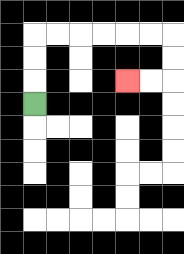{'start': '[1, 4]', 'end': '[5, 3]', 'path_directions': 'U,U,U,R,R,R,R,R,R,D,D,L,L', 'path_coordinates': '[[1, 4], [1, 3], [1, 2], [1, 1], [2, 1], [3, 1], [4, 1], [5, 1], [6, 1], [7, 1], [7, 2], [7, 3], [6, 3], [5, 3]]'}